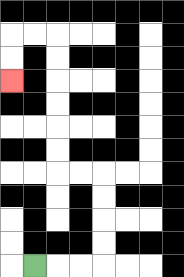{'start': '[1, 11]', 'end': '[0, 3]', 'path_directions': 'R,R,R,U,U,U,U,L,L,U,U,U,U,U,U,L,L,D,D', 'path_coordinates': '[[1, 11], [2, 11], [3, 11], [4, 11], [4, 10], [4, 9], [4, 8], [4, 7], [3, 7], [2, 7], [2, 6], [2, 5], [2, 4], [2, 3], [2, 2], [2, 1], [1, 1], [0, 1], [0, 2], [0, 3]]'}